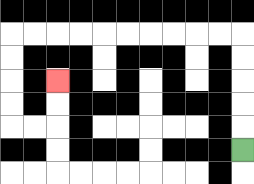{'start': '[10, 6]', 'end': '[2, 3]', 'path_directions': 'U,U,U,U,U,L,L,L,L,L,L,L,L,L,L,D,D,D,D,R,R,U,U', 'path_coordinates': '[[10, 6], [10, 5], [10, 4], [10, 3], [10, 2], [10, 1], [9, 1], [8, 1], [7, 1], [6, 1], [5, 1], [4, 1], [3, 1], [2, 1], [1, 1], [0, 1], [0, 2], [0, 3], [0, 4], [0, 5], [1, 5], [2, 5], [2, 4], [2, 3]]'}